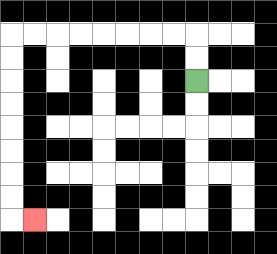{'start': '[8, 3]', 'end': '[1, 9]', 'path_directions': 'U,U,L,L,L,L,L,L,L,L,D,D,D,D,D,D,D,D,R', 'path_coordinates': '[[8, 3], [8, 2], [8, 1], [7, 1], [6, 1], [5, 1], [4, 1], [3, 1], [2, 1], [1, 1], [0, 1], [0, 2], [0, 3], [0, 4], [0, 5], [0, 6], [0, 7], [0, 8], [0, 9], [1, 9]]'}